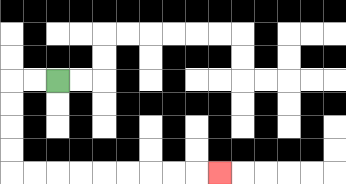{'start': '[2, 3]', 'end': '[9, 7]', 'path_directions': 'L,L,D,D,D,D,R,R,R,R,R,R,R,R,R', 'path_coordinates': '[[2, 3], [1, 3], [0, 3], [0, 4], [0, 5], [0, 6], [0, 7], [1, 7], [2, 7], [3, 7], [4, 7], [5, 7], [6, 7], [7, 7], [8, 7], [9, 7]]'}